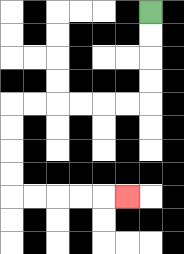{'start': '[6, 0]', 'end': '[5, 8]', 'path_directions': 'D,D,D,D,L,L,L,L,L,L,D,D,D,D,R,R,R,R,R', 'path_coordinates': '[[6, 0], [6, 1], [6, 2], [6, 3], [6, 4], [5, 4], [4, 4], [3, 4], [2, 4], [1, 4], [0, 4], [0, 5], [0, 6], [0, 7], [0, 8], [1, 8], [2, 8], [3, 8], [4, 8], [5, 8]]'}